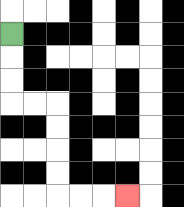{'start': '[0, 1]', 'end': '[5, 8]', 'path_directions': 'D,D,D,R,R,D,D,D,D,R,R,R', 'path_coordinates': '[[0, 1], [0, 2], [0, 3], [0, 4], [1, 4], [2, 4], [2, 5], [2, 6], [2, 7], [2, 8], [3, 8], [4, 8], [5, 8]]'}